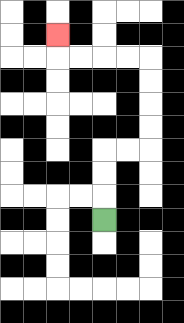{'start': '[4, 9]', 'end': '[2, 1]', 'path_directions': 'U,U,U,R,R,U,U,U,U,L,L,L,L,U', 'path_coordinates': '[[4, 9], [4, 8], [4, 7], [4, 6], [5, 6], [6, 6], [6, 5], [6, 4], [6, 3], [6, 2], [5, 2], [4, 2], [3, 2], [2, 2], [2, 1]]'}